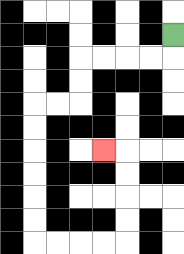{'start': '[7, 1]', 'end': '[4, 6]', 'path_directions': 'D,L,L,L,L,D,D,L,L,D,D,D,D,D,D,R,R,R,R,U,U,U,U,L', 'path_coordinates': '[[7, 1], [7, 2], [6, 2], [5, 2], [4, 2], [3, 2], [3, 3], [3, 4], [2, 4], [1, 4], [1, 5], [1, 6], [1, 7], [1, 8], [1, 9], [1, 10], [2, 10], [3, 10], [4, 10], [5, 10], [5, 9], [5, 8], [5, 7], [5, 6], [4, 6]]'}